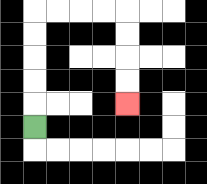{'start': '[1, 5]', 'end': '[5, 4]', 'path_directions': 'U,U,U,U,U,R,R,R,R,D,D,D,D', 'path_coordinates': '[[1, 5], [1, 4], [1, 3], [1, 2], [1, 1], [1, 0], [2, 0], [3, 0], [4, 0], [5, 0], [5, 1], [5, 2], [5, 3], [5, 4]]'}